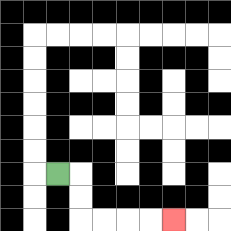{'start': '[2, 7]', 'end': '[7, 9]', 'path_directions': 'R,D,D,R,R,R,R', 'path_coordinates': '[[2, 7], [3, 7], [3, 8], [3, 9], [4, 9], [5, 9], [6, 9], [7, 9]]'}